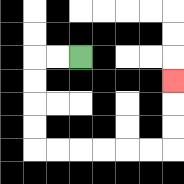{'start': '[3, 2]', 'end': '[7, 3]', 'path_directions': 'L,L,D,D,D,D,R,R,R,R,R,R,U,U,U', 'path_coordinates': '[[3, 2], [2, 2], [1, 2], [1, 3], [1, 4], [1, 5], [1, 6], [2, 6], [3, 6], [4, 6], [5, 6], [6, 6], [7, 6], [7, 5], [7, 4], [7, 3]]'}